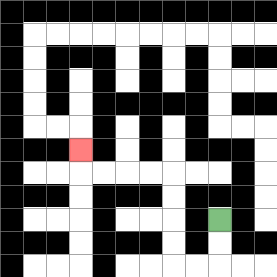{'start': '[9, 9]', 'end': '[3, 6]', 'path_directions': 'D,D,L,L,U,U,U,U,L,L,L,L,U', 'path_coordinates': '[[9, 9], [9, 10], [9, 11], [8, 11], [7, 11], [7, 10], [7, 9], [7, 8], [7, 7], [6, 7], [5, 7], [4, 7], [3, 7], [3, 6]]'}